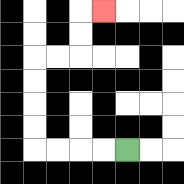{'start': '[5, 6]', 'end': '[4, 0]', 'path_directions': 'L,L,L,L,U,U,U,U,R,R,U,U,R', 'path_coordinates': '[[5, 6], [4, 6], [3, 6], [2, 6], [1, 6], [1, 5], [1, 4], [1, 3], [1, 2], [2, 2], [3, 2], [3, 1], [3, 0], [4, 0]]'}